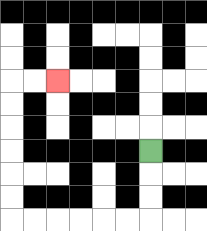{'start': '[6, 6]', 'end': '[2, 3]', 'path_directions': 'D,D,D,L,L,L,L,L,L,U,U,U,U,U,U,R,R', 'path_coordinates': '[[6, 6], [6, 7], [6, 8], [6, 9], [5, 9], [4, 9], [3, 9], [2, 9], [1, 9], [0, 9], [0, 8], [0, 7], [0, 6], [0, 5], [0, 4], [0, 3], [1, 3], [2, 3]]'}